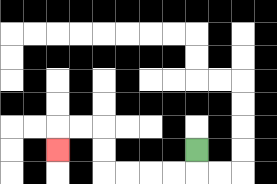{'start': '[8, 6]', 'end': '[2, 6]', 'path_directions': 'D,L,L,L,L,U,U,L,L,D', 'path_coordinates': '[[8, 6], [8, 7], [7, 7], [6, 7], [5, 7], [4, 7], [4, 6], [4, 5], [3, 5], [2, 5], [2, 6]]'}